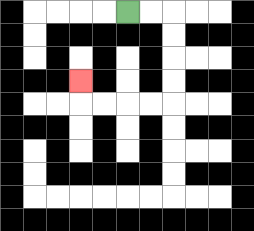{'start': '[5, 0]', 'end': '[3, 3]', 'path_directions': 'R,R,D,D,D,D,L,L,L,L,U', 'path_coordinates': '[[5, 0], [6, 0], [7, 0], [7, 1], [7, 2], [7, 3], [7, 4], [6, 4], [5, 4], [4, 4], [3, 4], [3, 3]]'}